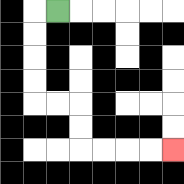{'start': '[2, 0]', 'end': '[7, 6]', 'path_directions': 'L,D,D,D,D,R,R,D,D,R,R,R,R', 'path_coordinates': '[[2, 0], [1, 0], [1, 1], [1, 2], [1, 3], [1, 4], [2, 4], [3, 4], [3, 5], [3, 6], [4, 6], [5, 6], [6, 6], [7, 6]]'}